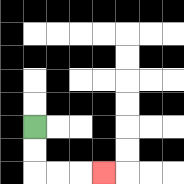{'start': '[1, 5]', 'end': '[4, 7]', 'path_directions': 'D,D,R,R,R', 'path_coordinates': '[[1, 5], [1, 6], [1, 7], [2, 7], [3, 7], [4, 7]]'}